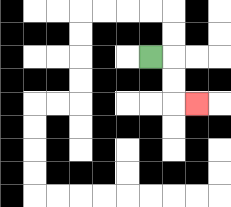{'start': '[6, 2]', 'end': '[8, 4]', 'path_directions': 'R,D,D,R', 'path_coordinates': '[[6, 2], [7, 2], [7, 3], [7, 4], [8, 4]]'}